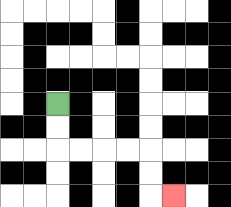{'start': '[2, 4]', 'end': '[7, 8]', 'path_directions': 'D,D,R,R,R,R,D,D,R', 'path_coordinates': '[[2, 4], [2, 5], [2, 6], [3, 6], [4, 6], [5, 6], [6, 6], [6, 7], [6, 8], [7, 8]]'}